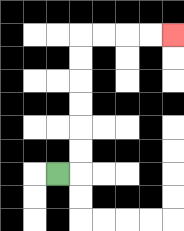{'start': '[2, 7]', 'end': '[7, 1]', 'path_directions': 'R,U,U,U,U,U,U,R,R,R,R', 'path_coordinates': '[[2, 7], [3, 7], [3, 6], [3, 5], [3, 4], [3, 3], [3, 2], [3, 1], [4, 1], [5, 1], [6, 1], [7, 1]]'}